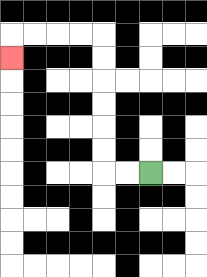{'start': '[6, 7]', 'end': '[0, 2]', 'path_directions': 'L,L,U,U,U,U,U,U,L,L,L,L,D', 'path_coordinates': '[[6, 7], [5, 7], [4, 7], [4, 6], [4, 5], [4, 4], [4, 3], [4, 2], [4, 1], [3, 1], [2, 1], [1, 1], [0, 1], [0, 2]]'}